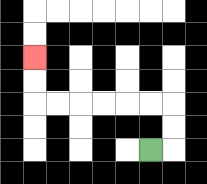{'start': '[6, 6]', 'end': '[1, 2]', 'path_directions': 'R,U,U,L,L,L,L,L,L,U,U', 'path_coordinates': '[[6, 6], [7, 6], [7, 5], [7, 4], [6, 4], [5, 4], [4, 4], [3, 4], [2, 4], [1, 4], [1, 3], [1, 2]]'}